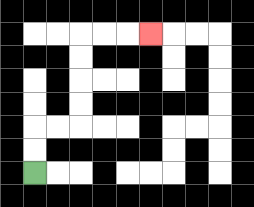{'start': '[1, 7]', 'end': '[6, 1]', 'path_directions': 'U,U,R,R,U,U,U,U,R,R,R', 'path_coordinates': '[[1, 7], [1, 6], [1, 5], [2, 5], [3, 5], [3, 4], [3, 3], [3, 2], [3, 1], [4, 1], [5, 1], [6, 1]]'}